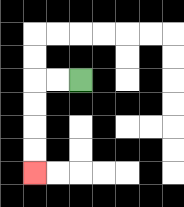{'start': '[3, 3]', 'end': '[1, 7]', 'path_directions': 'L,L,D,D,D,D', 'path_coordinates': '[[3, 3], [2, 3], [1, 3], [1, 4], [1, 5], [1, 6], [1, 7]]'}